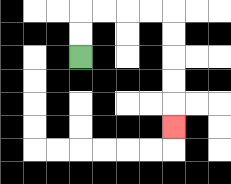{'start': '[3, 2]', 'end': '[7, 5]', 'path_directions': 'U,U,R,R,R,R,D,D,D,D,D', 'path_coordinates': '[[3, 2], [3, 1], [3, 0], [4, 0], [5, 0], [6, 0], [7, 0], [7, 1], [7, 2], [7, 3], [7, 4], [7, 5]]'}